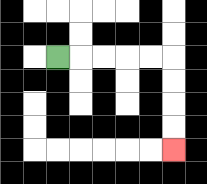{'start': '[2, 2]', 'end': '[7, 6]', 'path_directions': 'R,R,R,R,R,D,D,D,D', 'path_coordinates': '[[2, 2], [3, 2], [4, 2], [5, 2], [6, 2], [7, 2], [7, 3], [7, 4], [7, 5], [7, 6]]'}